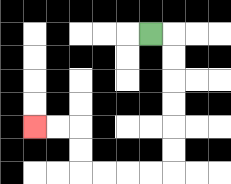{'start': '[6, 1]', 'end': '[1, 5]', 'path_directions': 'R,D,D,D,D,D,D,L,L,L,L,U,U,L,L', 'path_coordinates': '[[6, 1], [7, 1], [7, 2], [7, 3], [7, 4], [7, 5], [7, 6], [7, 7], [6, 7], [5, 7], [4, 7], [3, 7], [3, 6], [3, 5], [2, 5], [1, 5]]'}